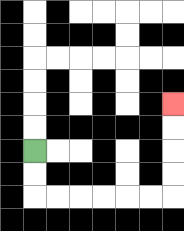{'start': '[1, 6]', 'end': '[7, 4]', 'path_directions': 'D,D,R,R,R,R,R,R,U,U,U,U', 'path_coordinates': '[[1, 6], [1, 7], [1, 8], [2, 8], [3, 8], [4, 8], [5, 8], [6, 8], [7, 8], [7, 7], [7, 6], [7, 5], [7, 4]]'}